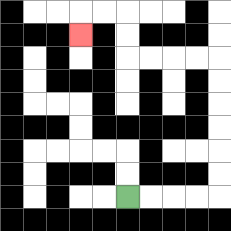{'start': '[5, 8]', 'end': '[3, 1]', 'path_directions': 'R,R,R,R,U,U,U,U,U,U,L,L,L,L,U,U,L,L,D', 'path_coordinates': '[[5, 8], [6, 8], [7, 8], [8, 8], [9, 8], [9, 7], [9, 6], [9, 5], [9, 4], [9, 3], [9, 2], [8, 2], [7, 2], [6, 2], [5, 2], [5, 1], [5, 0], [4, 0], [3, 0], [3, 1]]'}